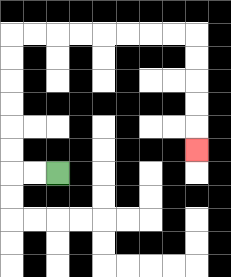{'start': '[2, 7]', 'end': '[8, 6]', 'path_directions': 'L,L,U,U,U,U,U,U,R,R,R,R,R,R,R,R,D,D,D,D,D', 'path_coordinates': '[[2, 7], [1, 7], [0, 7], [0, 6], [0, 5], [0, 4], [0, 3], [0, 2], [0, 1], [1, 1], [2, 1], [3, 1], [4, 1], [5, 1], [6, 1], [7, 1], [8, 1], [8, 2], [8, 3], [8, 4], [8, 5], [8, 6]]'}